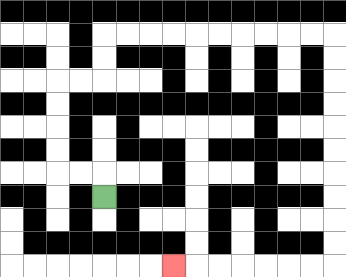{'start': '[4, 8]', 'end': '[7, 11]', 'path_directions': 'U,L,L,U,U,U,U,R,R,U,U,R,R,R,R,R,R,R,R,R,R,D,D,D,D,D,D,D,D,D,D,L,L,L,L,L,L,L', 'path_coordinates': '[[4, 8], [4, 7], [3, 7], [2, 7], [2, 6], [2, 5], [2, 4], [2, 3], [3, 3], [4, 3], [4, 2], [4, 1], [5, 1], [6, 1], [7, 1], [8, 1], [9, 1], [10, 1], [11, 1], [12, 1], [13, 1], [14, 1], [14, 2], [14, 3], [14, 4], [14, 5], [14, 6], [14, 7], [14, 8], [14, 9], [14, 10], [14, 11], [13, 11], [12, 11], [11, 11], [10, 11], [9, 11], [8, 11], [7, 11]]'}